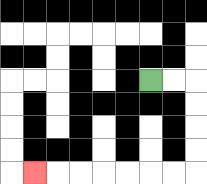{'start': '[6, 3]', 'end': '[1, 7]', 'path_directions': 'R,R,D,D,D,D,L,L,L,L,L,L,L', 'path_coordinates': '[[6, 3], [7, 3], [8, 3], [8, 4], [8, 5], [8, 6], [8, 7], [7, 7], [6, 7], [5, 7], [4, 7], [3, 7], [2, 7], [1, 7]]'}